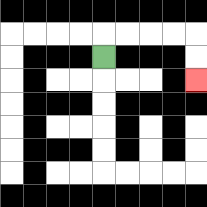{'start': '[4, 2]', 'end': '[8, 3]', 'path_directions': 'U,R,R,R,R,D,D', 'path_coordinates': '[[4, 2], [4, 1], [5, 1], [6, 1], [7, 1], [8, 1], [8, 2], [8, 3]]'}